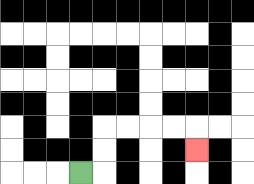{'start': '[3, 7]', 'end': '[8, 6]', 'path_directions': 'R,U,U,R,R,R,R,D', 'path_coordinates': '[[3, 7], [4, 7], [4, 6], [4, 5], [5, 5], [6, 5], [7, 5], [8, 5], [8, 6]]'}